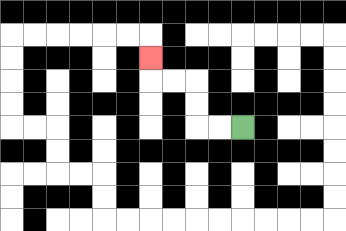{'start': '[10, 5]', 'end': '[6, 2]', 'path_directions': 'L,L,U,U,L,L,U', 'path_coordinates': '[[10, 5], [9, 5], [8, 5], [8, 4], [8, 3], [7, 3], [6, 3], [6, 2]]'}